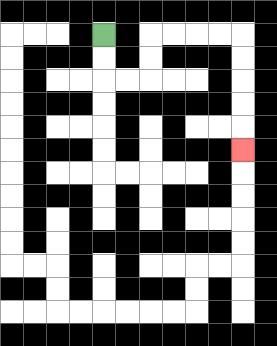{'start': '[4, 1]', 'end': '[10, 6]', 'path_directions': 'D,D,R,R,U,U,R,R,R,R,D,D,D,D,D', 'path_coordinates': '[[4, 1], [4, 2], [4, 3], [5, 3], [6, 3], [6, 2], [6, 1], [7, 1], [8, 1], [9, 1], [10, 1], [10, 2], [10, 3], [10, 4], [10, 5], [10, 6]]'}